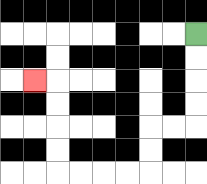{'start': '[8, 1]', 'end': '[1, 3]', 'path_directions': 'D,D,D,D,L,L,D,D,L,L,L,L,U,U,U,U,L', 'path_coordinates': '[[8, 1], [8, 2], [8, 3], [8, 4], [8, 5], [7, 5], [6, 5], [6, 6], [6, 7], [5, 7], [4, 7], [3, 7], [2, 7], [2, 6], [2, 5], [2, 4], [2, 3], [1, 3]]'}